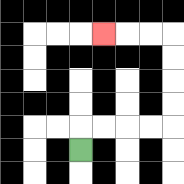{'start': '[3, 6]', 'end': '[4, 1]', 'path_directions': 'U,R,R,R,R,U,U,U,U,L,L,L', 'path_coordinates': '[[3, 6], [3, 5], [4, 5], [5, 5], [6, 5], [7, 5], [7, 4], [7, 3], [7, 2], [7, 1], [6, 1], [5, 1], [4, 1]]'}